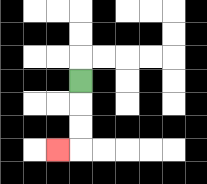{'start': '[3, 3]', 'end': '[2, 6]', 'path_directions': 'D,D,D,L', 'path_coordinates': '[[3, 3], [3, 4], [3, 5], [3, 6], [2, 6]]'}